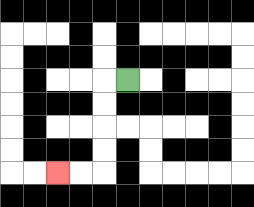{'start': '[5, 3]', 'end': '[2, 7]', 'path_directions': 'L,D,D,D,D,L,L', 'path_coordinates': '[[5, 3], [4, 3], [4, 4], [4, 5], [4, 6], [4, 7], [3, 7], [2, 7]]'}